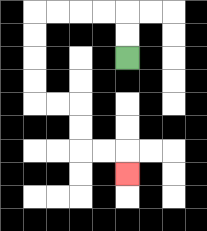{'start': '[5, 2]', 'end': '[5, 7]', 'path_directions': 'U,U,L,L,L,L,D,D,D,D,R,R,D,D,R,R,D', 'path_coordinates': '[[5, 2], [5, 1], [5, 0], [4, 0], [3, 0], [2, 0], [1, 0], [1, 1], [1, 2], [1, 3], [1, 4], [2, 4], [3, 4], [3, 5], [3, 6], [4, 6], [5, 6], [5, 7]]'}